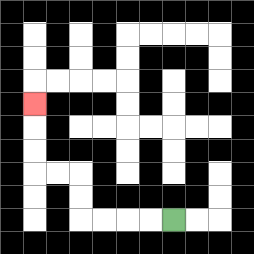{'start': '[7, 9]', 'end': '[1, 4]', 'path_directions': 'L,L,L,L,U,U,L,L,U,U,U', 'path_coordinates': '[[7, 9], [6, 9], [5, 9], [4, 9], [3, 9], [3, 8], [3, 7], [2, 7], [1, 7], [1, 6], [1, 5], [1, 4]]'}